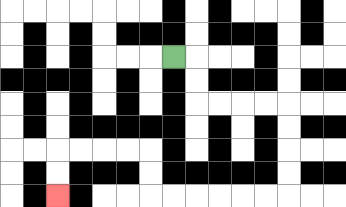{'start': '[7, 2]', 'end': '[2, 8]', 'path_directions': 'R,D,D,R,R,R,R,D,D,D,D,L,L,L,L,L,L,U,U,L,L,L,L,D,D', 'path_coordinates': '[[7, 2], [8, 2], [8, 3], [8, 4], [9, 4], [10, 4], [11, 4], [12, 4], [12, 5], [12, 6], [12, 7], [12, 8], [11, 8], [10, 8], [9, 8], [8, 8], [7, 8], [6, 8], [6, 7], [6, 6], [5, 6], [4, 6], [3, 6], [2, 6], [2, 7], [2, 8]]'}